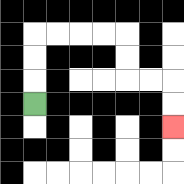{'start': '[1, 4]', 'end': '[7, 5]', 'path_directions': 'U,U,U,R,R,R,R,D,D,R,R,D,D', 'path_coordinates': '[[1, 4], [1, 3], [1, 2], [1, 1], [2, 1], [3, 1], [4, 1], [5, 1], [5, 2], [5, 3], [6, 3], [7, 3], [7, 4], [7, 5]]'}